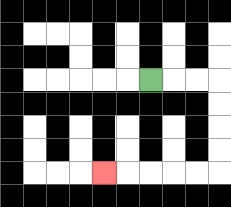{'start': '[6, 3]', 'end': '[4, 7]', 'path_directions': 'R,R,R,D,D,D,D,L,L,L,L,L', 'path_coordinates': '[[6, 3], [7, 3], [8, 3], [9, 3], [9, 4], [9, 5], [9, 6], [9, 7], [8, 7], [7, 7], [6, 7], [5, 7], [4, 7]]'}